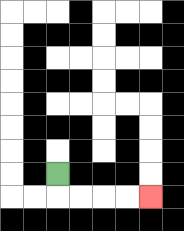{'start': '[2, 7]', 'end': '[6, 8]', 'path_directions': 'D,R,R,R,R', 'path_coordinates': '[[2, 7], [2, 8], [3, 8], [4, 8], [5, 8], [6, 8]]'}